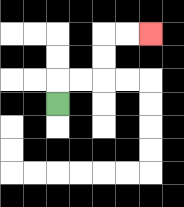{'start': '[2, 4]', 'end': '[6, 1]', 'path_directions': 'U,R,R,U,U,R,R', 'path_coordinates': '[[2, 4], [2, 3], [3, 3], [4, 3], [4, 2], [4, 1], [5, 1], [6, 1]]'}